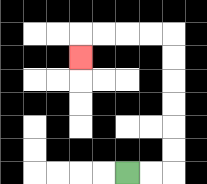{'start': '[5, 7]', 'end': '[3, 2]', 'path_directions': 'R,R,U,U,U,U,U,U,L,L,L,L,D', 'path_coordinates': '[[5, 7], [6, 7], [7, 7], [7, 6], [7, 5], [7, 4], [7, 3], [7, 2], [7, 1], [6, 1], [5, 1], [4, 1], [3, 1], [3, 2]]'}